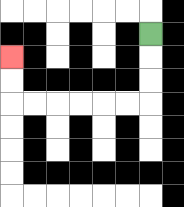{'start': '[6, 1]', 'end': '[0, 2]', 'path_directions': 'D,D,D,L,L,L,L,L,L,U,U', 'path_coordinates': '[[6, 1], [6, 2], [6, 3], [6, 4], [5, 4], [4, 4], [3, 4], [2, 4], [1, 4], [0, 4], [0, 3], [0, 2]]'}